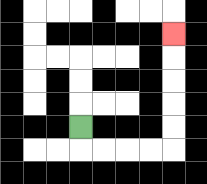{'start': '[3, 5]', 'end': '[7, 1]', 'path_directions': 'D,R,R,R,R,U,U,U,U,U', 'path_coordinates': '[[3, 5], [3, 6], [4, 6], [5, 6], [6, 6], [7, 6], [7, 5], [7, 4], [7, 3], [7, 2], [7, 1]]'}